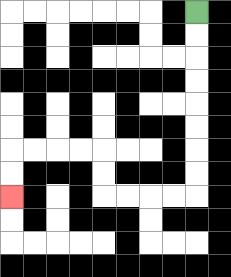{'start': '[8, 0]', 'end': '[0, 8]', 'path_directions': 'D,D,D,D,D,D,D,D,L,L,L,L,U,U,L,L,L,L,D,D', 'path_coordinates': '[[8, 0], [8, 1], [8, 2], [8, 3], [8, 4], [8, 5], [8, 6], [8, 7], [8, 8], [7, 8], [6, 8], [5, 8], [4, 8], [4, 7], [4, 6], [3, 6], [2, 6], [1, 6], [0, 6], [0, 7], [0, 8]]'}